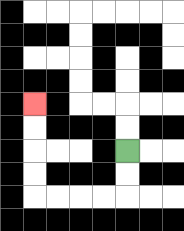{'start': '[5, 6]', 'end': '[1, 4]', 'path_directions': 'D,D,L,L,L,L,U,U,U,U', 'path_coordinates': '[[5, 6], [5, 7], [5, 8], [4, 8], [3, 8], [2, 8], [1, 8], [1, 7], [1, 6], [1, 5], [1, 4]]'}